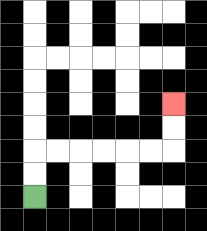{'start': '[1, 8]', 'end': '[7, 4]', 'path_directions': 'U,U,R,R,R,R,R,R,U,U', 'path_coordinates': '[[1, 8], [1, 7], [1, 6], [2, 6], [3, 6], [4, 6], [5, 6], [6, 6], [7, 6], [7, 5], [7, 4]]'}